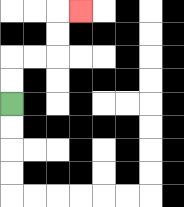{'start': '[0, 4]', 'end': '[3, 0]', 'path_directions': 'U,U,R,R,U,U,R', 'path_coordinates': '[[0, 4], [0, 3], [0, 2], [1, 2], [2, 2], [2, 1], [2, 0], [3, 0]]'}